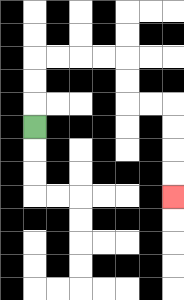{'start': '[1, 5]', 'end': '[7, 8]', 'path_directions': 'U,U,U,R,R,R,R,D,D,R,R,D,D,D,D', 'path_coordinates': '[[1, 5], [1, 4], [1, 3], [1, 2], [2, 2], [3, 2], [4, 2], [5, 2], [5, 3], [5, 4], [6, 4], [7, 4], [7, 5], [7, 6], [7, 7], [7, 8]]'}